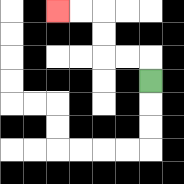{'start': '[6, 3]', 'end': '[2, 0]', 'path_directions': 'U,L,L,U,U,L,L', 'path_coordinates': '[[6, 3], [6, 2], [5, 2], [4, 2], [4, 1], [4, 0], [3, 0], [2, 0]]'}